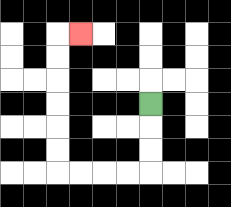{'start': '[6, 4]', 'end': '[3, 1]', 'path_directions': 'D,D,D,L,L,L,L,U,U,U,U,U,U,R', 'path_coordinates': '[[6, 4], [6, 5], [6, 6], [6, 7], [5, 7], [4, 7], [3, 7], [2, 7], [2, 6], [2, 5], [2, 4], [2, 3], [2, 2], [2, 1], [3, 1]]'}